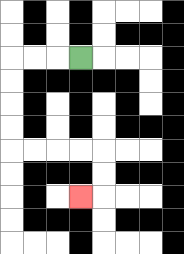{'start': '[3, 2]', 'end': '[3, 8]', 'path_directions': 'L,L,L,D,D,D,D,R,R,R,R,D,D,L', 'path_coordinates': '[[3, 2], [2, 2], [1, 2], [0, 2], [0, 3], [0, 4], [0, 5], [0, 6], [1, 6], [2, 6], [3, 6], [4, 6], [4, 7], [4, 8], [3, 8]]'}